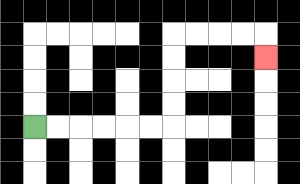{'start': '[1, 5]', 'end': '[11, 2]', 'path_directions': 'R,R,R,R,R,R,U,U,U,U,R,R,R,R,D', 'path_coordinates': '[[1, 5], [2, 5], [3, 5], [4, 5], [5, 5], [6, 5], [7, 5], [7, 4], [7, 3], [7, 2], [7, 1], [8, 1], [9, 1], [10, 1], [11, 1], [11, 2]]'}